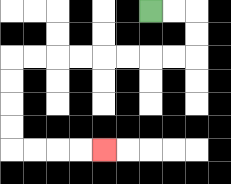{'start': '[6, 0]', 'end': '[4, 6]', 'path_directions': 'R,R,D,D,L,L,L,L,L,L,L,L,D,D,D,D,R,R,R,R', 'path_coordinates': '[[6, 0], [7, 0], [8, 0], [8, 1], [8, 2], [7, 2], [6, 2], [5, 2], [4, 2], [3, 2], [2, 2], [1, 2], [0, 2], [0, 3], [0, 4], [0, 5], [0, 6], [1, 6], [2, 6], [3, 6], [4, 6]]'}